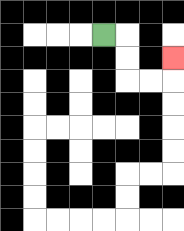{'start': '[4, 1]', 'end': '[7, 2]', 'path_directions': 'R,D,D,R,R,U', 'path_coordinates': '[[4, 1], [5, 1], [5, 2], [5, 3], [6, 3], [7, 3], [7, 2]]'}